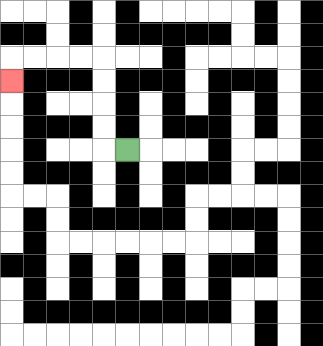{'start': '[5, 6]', 'end': '[0, 3]', 'path_directions': 'L,U,U,U,U,L,L,L,L,D', 'path_coordinates': '[[5, 6], [4, 6], [4, 5], [4, 4], [4, 3], [4, 2], [3, 2], [2, 2], [1, 2], [0, 2], [0, 3]]'}